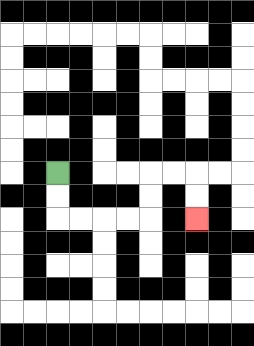{'start': '[2, 7]', 'end': '[8, 9]', 'path_directions': 'D,D,R,R,R,R,U,U,R,R,D,D', 'path_coordinates': '[[2, 7], [2, 8], [2, 9], [3, 9], [4, 9], [5, 9], [6, 9], [6, 8], [6, 7], [7, 7], [8, 7], [8, 8], [8, 9]]'}